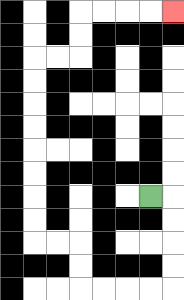{'start': '[6, 8]', 'end': '[7, 0]', 'path_directions': 'R,D,D,D,D,L,L,L,L,U,U,L,L,U,U,U,U,U,U,U,U,R,R,U,U,R,R,R,R', 'path_coordinates': '[[6, 8], [7, 8], [7, 9], [7, 10], [7, 11], [7, 12], [6, 12], [5, 12], [4, 12], [3, 12], [3, 11], [3, 10], [2, 10], [1, 10], [1, 9], [1, 8], [1, 7], [1, 6], [1, 5], [1, 4], [1, 3], [1, 2], [2, 2], [3, 2], [3, 1], [3, 0], [4, 0], [5, 0], [6, 0], [7, 0]]'}